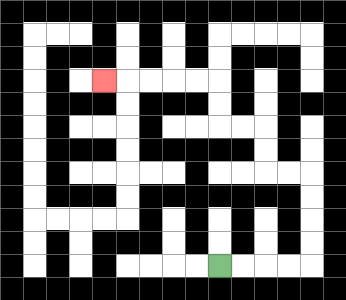{'start': '[9, 11]', 'end': '[4, 3]', 'path_directions': 'R,R,R,R,U,U,U,U,L,L,U,U,L,L,U,U,L,L,L,L,L', 'path_coordinates': '[[9, 11], [10, 11], [11, 11], [12, 11], [13, 11], [13, 10], [13, 9], [13, 8], [13, 7], [12, 7], [11, 7], [11, 6], [11, 5], [10, 5], [9, 5], [9, 4], [9, 3], [8, 3], [7, 3], [6, 3], [5, 3], [4, 3]]'}